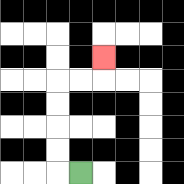{'start': '[3, 7]', 'end': '[4, 2]', 'path_directions': 'L,U,U,U,U,R,R,U', 'path_coordinates': '[[3, 7], [2, 7], [2, 6], [2, 5], [2, 4], [2, 3], [3, 3], [4, 3], [4, 2]]'}